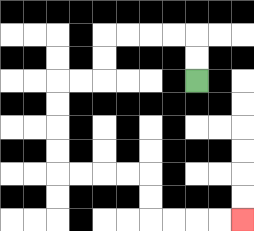{'start': '[8, 3]', 'end': '[10, 9]', 'path_directions': 'U,U,L,L,L,L,D,D,L,L,D,D,D,D,R,R,R,R,D,D,R,R,R,R', 'path_coordinates': '[[8, 3], [8, 2], [8, 1], [7, 1], [6, 1], [5, 1], [4, 1], [4, 2], [4, 3], [3, 3], [2, 3], [2, 4], [2, 5], [2, 6], [2, 7], [3, 7], [4, 7], [5, 7], [6, 7], [6, 8], [6, 9], [7, 9], [8, 9], [9, 9], [10, 9]]'}